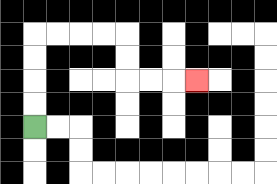{'start': '[1, 5]', 'end': '[8, 3]', 'path_directions': 'U,U,U,U,R,R,R,R,D,D,R,R,R', 'path_coordinates': '[[1, 5], [1, 4], [1, 3], [1, 2], [1, 1], [2, 1], [3, 1], [4, 1], [5, 1], [5, 2], [5, 3], [6, 3], [7, 3], [8, 3]]'}